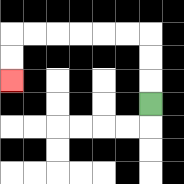{'start': '[6, 4]', 'end': '[0, 3]', 'path_directions': 'U,U,U,L,L,L,L,L,L,D,D', 'path_coordinates': '[[6, 4], [6, 3], [6, 2], [6, 1], [5, 1], [4, 1], [3, 1], [2, 1], [1, 1], [0, 1], [0, 2], [0, 3]]'}